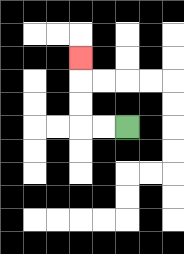{'start': '[5, 5]', 'end': '[3, 2]', 'path_directions': 'L,L,U,U,U', 'path_coordinates': '[[5, 5], [4, 5], [3, 5], [3, 4], [3, 3], [3, 2]]'}